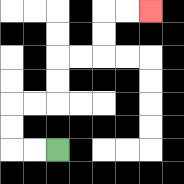{'start': '[2, 6]', 'end': '[6, 0]', 'path_directions': 'L,L,U,U,R,R,U,U,R,R,U,U,R,R', 'path_coordinates': '[[2, 6], [1, 6], [0, 6], [0, 5], [0, 4], [1, 4], [2, 4], [2, 3], [2, 2], [3, 2], [4, 2], [4, 1], [4, 0], [5, 0], [6, 0]]'}